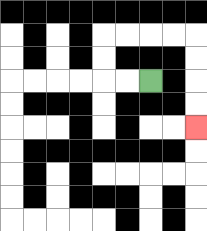{'start': '[6, 3]', 'end': '[8, 5]', 'path_directions': 'L,L,U,U,R,R,R,R,D,D,D,D', 'path_coordinates': '[[6, 3], [5, 3], [4, 3], [4, 2], [4, 1], [5, 1], [6, 1], [7, 1], [8, 1], [8, 2], [8, 3], [8, 4], [8, 5]]'}